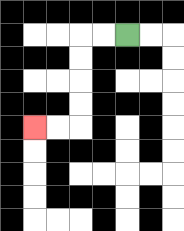{'start': '[5, 1]', 'end': '[1, 5]', 'path_directions': 'L,L,D,D,D,D,L,L', 'path_coordinates': '[[5, 1], [4, 1], [3, 1], [3, 2], [3, 3], [3, 4], [3, 5], [2, 5], [1, 5]]'}